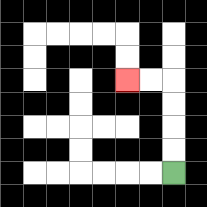{'start': '[7, 7]', 'end': '[5, 3]', 'path_directions': 'U,U,U,U,L,L', 'path_coordinates': '[[7, 7], [7, 6], [7, 5], [7, 4], [7, 3], [6, 3], [5, 3]]'}